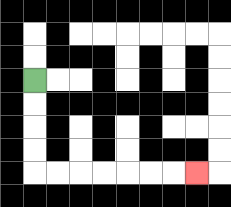{'start': '[1, 3]', 'end': '[8, 7]', 'path_directions': 'D,D,D,D,R,R,R,R,R,R,R', 'path_coordinates': '[[1, 3], [1, 4], [1, 5], [1, 6], [1, 7], [2, 7], [3, 7], [4, 7], [5, 7], [6, 7], [7, 7], [8, 7]]'}